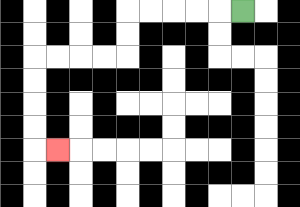{'start': '[10, 0]', 'end': '[2, 6]', 'path_directions': 'L,L,L,L,L,D,D,L,L,L,L,D,D,D,D,R', 'path_coordinates': '[[10, 0], [9, 0], [8, 0], [7, 0], [6, 0], [5, 0], [5, 1], [5, 2], [4, 2], [3, 2], [2, 2], [1, 2], [1, 3], [1, 4], [1, 5], [1, 6], [2, 6]]'}